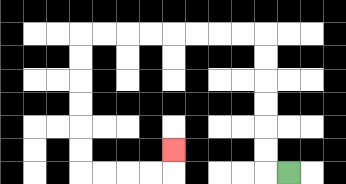{'start': '[12, 7]', 'end': '[7, 6]', 'path_directions': 'L,U,U,U,U,U,U,L,L,L,L,L,L,L,L,D,D,D,D,D,D,R,R,R,R,U', 'path_coordinates': '[[12, 7], [11, 7], [11, 6], [11, 5], [11, 4], [11, 3], [11, 2], [11, 1], [10, 1], [9, 1], [8, 1], [7, 1], [6, 1], [5, 1], [4, 1], [3, 1], [3, 2], [3, 3], [3, 4], [3, 5], [3, 6], [3, 7], [4, 7], [5, 7], [6, 7], [7, 7], [7, 6]]'}